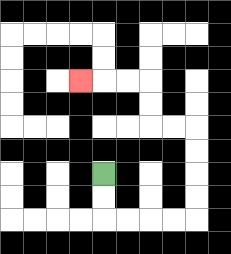{'start': '[4, 7]', 'end': '[3, 3]', 'path_directions': 'D,D,R,R,R,R,U,U,U,U,L,L,U,U,L,L,L', 'path_coordinates': '[[4, 7], [4, 8], [4, 9], [5, 9], [6, 9], [7, 9], [8, 9], [8, 8], [8, 7], [8, 6], [8, 5], [7, 5], [6, 5], [6, 4], [6, 3], [5, 3], [4, 3], [3, 3]]'}